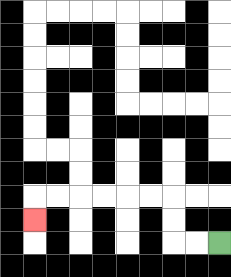{'start': '[9, 10]', 'end': '[1, 9]', 'path_directions': 'L,L,U,U,L,L,L,L,L,L,D', 'path_coordinates': '[[9, 10], [8, 10], [7, 10], [7, 9], [7, 8], [6, 8], [5, 8], [4, 8], [3, 8], [2, 8], [1, 8], [1, 9]]'}